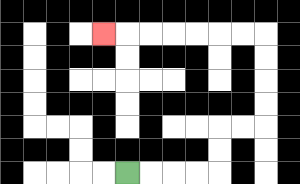{'start': '[5, 7]', 'end': '[4, 1]', 'path_directions': 'R,R,R,R,U,U,R,R,U,U,U,U,L,L,L,L,L,L,L', 'path_coordinates': '[[5, 7], [6, 7], [7, 7], [8, 7], [9, 7], [9, 6], [9, 5], [10, 5], [11, 5], [11, 4], [11, 3], [11, 2], [11, 1], [10, 1], [9, 1], [8, 1], [7, 1], [6, 1], [5, 1], [4, 1]]'}